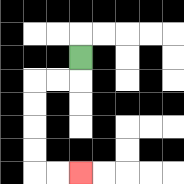{'start': '[3, 2]', 'end': '[3, 7]', 'path_directions': 'D,L,L,D,D,D,D,R,R', 'path_coordinates': '[[3, 2], [3, 3], [2, 3], [1, 3], [1, 4], [1, 5], [1, 6], [1, 7], [2, 7], [3, 7]]'}